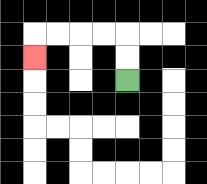{'start': '[5, 3]', 'end': '[1, 2]', 'path_directions': 'U,U,L,L,L,L,D', 'path_coordinates': '[[5, 3], [5, 2], [5, 1], [4, 1], [3, 1], [2, 1], [1, 1], [1, 2]]'}